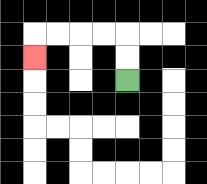{'start': '[5, 3]', 'end': '[1, 2]', 'path_directions': 'U,U,L,L,L,L,D', 'path_coordinates': '[[5, 3], [5, 2], [5, 1], [4, 1], [3, 1], [2, 1], [1, 1], [1, 2]]'}